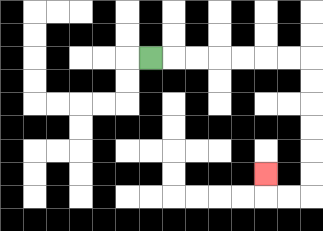{'start': '[6, 2]', 'end': '[11, 7]', 'path_directions': 'R,R,R,R,R,R,R,D,D,D,D,D,D,L,L,U', 'path_coordinates': '[[6, 2], [7, 2], [8, 2], [9, 2], [10, 2], [11, 2], [12, 2], [13, 2], [13, 3], [13, 4], [13, 5], [13, 6], [13, 7], [13, 8], [12, 8], [11, 8], [11, 7]]'}